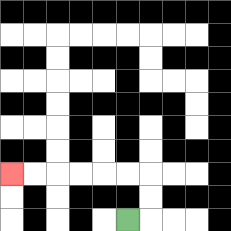{'start': '[5, 9]', 'end': '[0, 7]', 'path_directions': 'R,U,U,L,L,L,L,L,L', 'path_coordinates': '[[5, 9], [6, 9], [6, 8], [6, 7], [5, 7], [4, 7], [3, 7], [2, 7], [1, 7], [0, 7]]'}